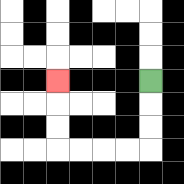{'start': '[6, 3]', 'end': '[2, 3]', 'path_directions': 'D,D,D,L,L,L,L,U,U,U', 'path_coordinates': '[[6, 3], [6, 4], [6, 5], [6, 6], [5, 6], [4, 6], [3, 6], [2, 6], [2, 5], [2, 4], [2, 3]]'}